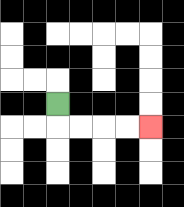{'start': '[2, 4]', 'end': '[6, 5]', 'path_directions': 'D,R,R,R,R', 'path_coordinates': '[[2, 4], [2, 5], [3, 5], [4, 5], [5, 5], [6, 5]]'}